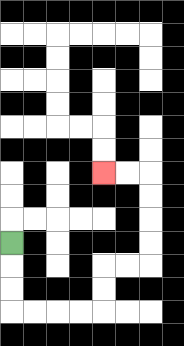{'start': '[0, 10]', 'end': '[4, 7]', 'path_directions': 'D,D,D,R,R,R,R,U,U,R,R,U,U,U,U,L,L', 'path_coordinates': '[[0, 10], [0, 11], [0, 12], [0, 13], [1, 13], [2, 13], [3, 13], [4, 13], [4, 12], [4, 11], [5, 11], [6, 11], [6, 10], [6, 9], [6, 8], [6, 7], [5, 7], [4, 7]]'}